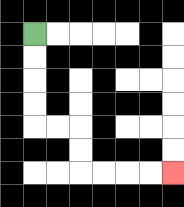{'start': '[1, 1]', 'end': '[7, 7]', 'path_directions': 'D,D,D,D,R,R,D,D,R,R,R,R', 'path_coordinates': '[[1, 1], [1, 2], [1, 3], [1, 4], [1, 5], [2, 5], [3, 5], [3, 6], [3, 7], [4, 7], [5, 7], [6, 7], [7, 7]]'}